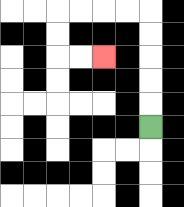{'start': '[6, 5]', 'end': '[4, 2]', 'path_directions': 'U,U,U,U,U,L,L,L,L,D,D,R,R', 'path_coordinates': '[[6, 5], [6, 4], [6, 3], [6, 2], [6, 1], [6, 0], [5, 0], [4, 0], [3, 0], [2, 0], [2, 1], [2, 2], [3, 2], [4, 2]]'}